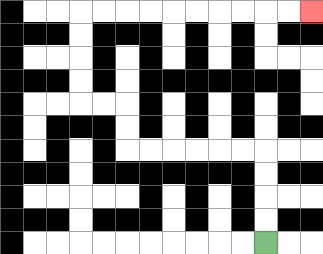{'start': '[11, 10]', 'end': '[13, 0]', 'path_directions': 'U,U,U,U,L,L,L,L,L,L,U,U,L,L,U,U,U,U,R,R,R,R,R,R,R,R,R,R', 'path_coordinates': '[[11, 10], [11, 9], [11, 8], [11, 7], [11, 6], [10, 6], [9, 6], [8, 6], [7, 6], [6, 6], [5, 6], [5, 5], [5, 4], [4, 4], [3, 4], [3, 3], [3, 2], [3, 1], [3, 0], [4, 0], [5, 0], [6, 0], [7, 0], [8, 0], [9, 0], [10, 0], [11, 0], [12, 0], [13, 0]]'}